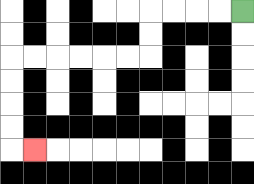{'start': '[10, 0]', 'end': '[1, 6]', 'path_directions': 'L,L,L,L,D,D,L,L,L,L,L,L,D,D,D,D,R', 'path_coordinates': '[[10, 0], [9, 0], [8, 0], [7, 0], [6, 0], [6, 1], [6, 2], [5, 2], [4, 2], [3, 2], [2, 2], [1, 2], [0, 2], [0, 3], [0, 4], [0, 5], [0, 6], [1, 6]]'}